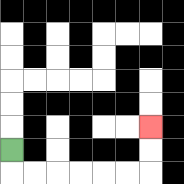{'start': '[0, 6]', 'end': '[6, 5]', 'path_directions': 'D,R,R,R,R,R,R,U,U', 'path_coordinates': '[[0, 6], [0, 7], [1, 7], [2, 7], [3, 7], [4, 7], [5, 7], [6, 7], [6, 6], [6, 5]]'}